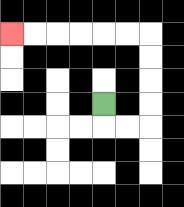{'start': '[4, 4]', 'end': '[0, 1]', 'path_directions': 'D,R,R,U,U,U,U,L,L,L,L,L,L', 'path_coordinates': '[[4, 4], [4, 5], [5, 5], [6, 5], [6, 4], [6, 3], [6, 2], [6, 1], [5, 1], [4, 1], [3, 1], [2, 1], [1, 1], [0, 1]]'}